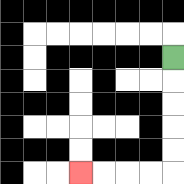{'start': '[7, 2]', 'end': '[3, 7]', 'path_directions': 'D,D,D,D,D,L,L,L,L', 'path_coordinates': '[[7, 2], [7, 3], [7, 4], [7, 5], [7, 6], [7, 7], [6, 7], [5, 7], [4, 7], [3, 7]]'}